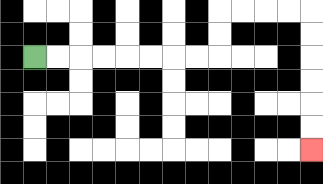{'start': '[1, 2]', 'end': '[13, 6]', 'path_directions': 'R,R,R,R,R,R,R,R,U,U,R,R,R,R,D,D,D,D,D,D', 'path_coordinates': '[[1, 2], [2, 2], [3, 2], [4, 2], [5, 2], [6, 2], [7, 2], [8, 2], [9, 2], [9, 1], [9, 0], [10, 0], [11, 0], [12, 0], [13, 0], [13, 1], [13, 2], [13, 3], [13, 4], [13, 5], [13, 6]]'}